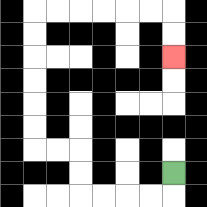{'start': '[7, 7]', 'end': '[7, 2]', 'path_directions': 'D,L,L,L,L,U,U,L,L,U,U,U,U,U,U,R,R,R,R,R,R,D,D', 'path_coordinates': '[[7, 7], [7, 8], [6, 8], [5, 8], [4, 8], [3, 8], [3, 7], [3, 6], [2, 6], [1, 6], [1, 5], [1, 4], [1, 3], [1, 2], [1, 1], [1, 0], [2, 0], [3, 0], [4, 0], [5, 0], [6, 0], [7, 0], [7, 1], [7, 2]]'}